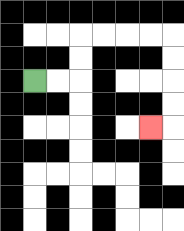{'start': '[1, 3]', 'end': '[6, 5]', 'path_directions': 'R,R,U,U,R,R,R,R,D,D,D,D,L', 'path_coordinates': '[[1, 3], [2, 3], [3, 3], [3, 2], [3, 1], [4, 1], [5, 1], [6, 1], [7, 1], [7, 2], [7, 3], [7, 4], [7, 5], [6, 5]]'}